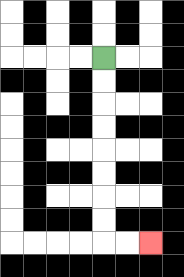{'start': '[4, 2]', 'end': '[6, 10]', 'path_directions': 'D,D,D,D,D,D,D,D,R,R', 'path_coordinates': '[[4, 2], [4, 3], [4, 4], [4, 5], [4, 6], [4, 7], [4, 8], [4, 9], [4, 10], [5, 10], [6, 10]]'}